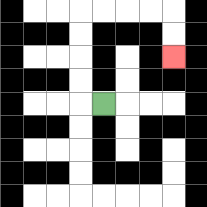{'start': '[4, 4]', 'end': '[7, 2]', 'path_directions': 'L,U,U,U,U,R,R,R,R,D,D', 'path_coordinates': '[[4, 4], [3, 4], [3, 3], [3, 2], [3, 1], [3, 0], [4, 0], [5, 0], [6, 0], [7, 0], [7, 1], [7, 2]]'}